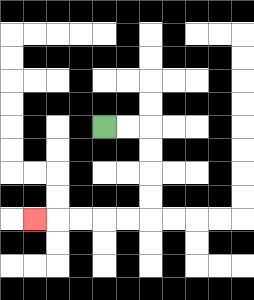{'start': '[4, 5]', 'end': '[1, 9]', 'path_directions': 'R,R,D,D,D,D,L,L,L,L,L', 'path_coordinates': '[[4, 5], [5, 5], [6, 5], [6, 6], [6, 7], [6, 8], [6, 9], [5, 9], [4, 9], [3, 9], [2, 9], [1, 9]]'}